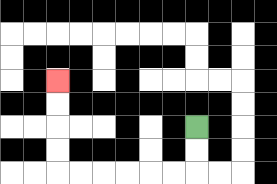{'start': '[8, 5]', 'end': '[2, 3]', 'path_directions': 'D,D,L,L,L,L,L,L,U,U,U,U', 'path_coordinates': '[[8, 5], [8, 6], [8, 7], [7, 7], [6, 7], [5, 7], [4, 7], [3, 7], [2, 7], [2, 6], [2, 5], [2, 4], [2, 3]]'}